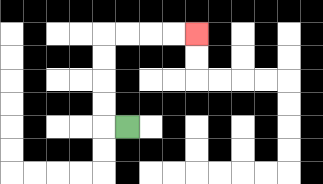{'start': '[5, 5]', 'end': '[8, 1]', 'path_directions': 'L,U,U,U,U,R,R,R,R', 'path_coordinates': '[[5, 5], [4, 5], [4, 4], [4, 3], [4, 2], [4, 1], [5, 1], [6, 1], [7, 1], [8, 1]]'}